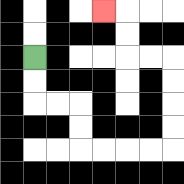{'start': '[1, 2]', 'end': '[4, 0]', 'path_directions': 'D,D,R,R,D,D,R,R,R,R,U,U,U,U,L,L,U,U,L', 'path_coordinates': '[[1, 2], [1, 3], [1, 4], [2, 4], [3, 4], [3, 5], [3, 6], [4, 6], [5, 6], [6, 6], [7, 6], [7, 5], [7, 4], [7, 3], [7, 2], [6, 2], [5, 2], [5, 1], [5, 0], [4, 0]]'}